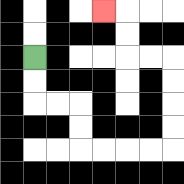{'start': '[1, 2]', 'end': '[4, 0]', 'path_directions': 'D,D,R,R,D,D,R,R,R,R,U,U,U,U,L,L,U,U,L', 'path_coordinates': '[[1, 2], [1, 3], [1, 4], [2, 4], [3, 4], [3, 5], [3, 6], [4, 6], [5, 6], [6, 6], [7, 6], [7, 5], [7, 4], [7, 3], [7, 2], [6, 2], [5, 2], [5, 1], [5, 0], [4, 0]]'}